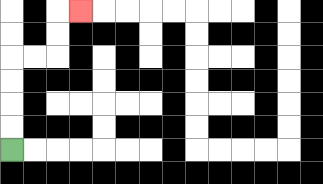{'start': '[0, 6]', 'end': '[3, 0]', 'path_directions': 'U,U,U,U,R,R,U,U,R', 'path_coordinates': '[[0, 6], [0, 5], [0, 4], [0, 3], [0, 2], [1, 2], [2, 2], [2, 1], [2, 0], [3, 0]]'}